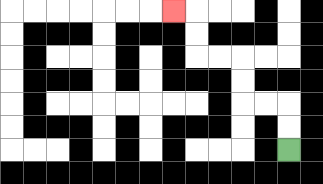{'start': '[12, 6]', 'end': '[7, 0]', 'path_directions': 'U,U,L,L,U,U,L,L,U,U,L', 'path_coordinates': '[[12, 6], [12, 5], [12, 4], [11, 4], [10, 4], [10, 3], [10, 2], [9, 2], [8, 2], [8, 1], [8, 0], [7, 0]]'}